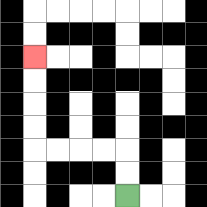{'start': '[5, 8]', 'end': '[1, 2]', 'path_directions': 'U,U,L,L,L,L,U,U,U,U', 'path_coordinates': '[[5, 8], [5, 7], [5, 6], [4, 6], [3, 6], [2, 6], [1, 6], [1, 5], [1, 4], [1, 3], [1, 2]]'}